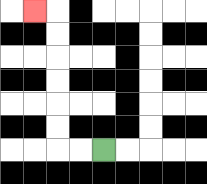{'start': '[4, 6]', 'end': '[1, 0]', 'path_directions': 'L,L,U,U,U,U,U,U,L', 'path_coordinates': '[[4, 6], [3, 6], [2, 6], [2, 5], [2, 4], [2, 3], [2, 2], [2, 1], [2, 0], [1, 0]]'}